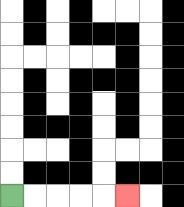{'start': '[0, 8]', 'end': '[5, 8]', 'path_directions': 'R,R,R,R,R', 'path_coordinates': '[[0, 8], [1, 8], [2, 8], [3, 8], [4, 8], [5, 8]]'}